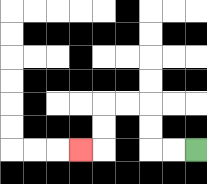{'start': '[8, 6]', 'end': '[3, 6]', 'path_directions': 'L,L,U,U,L,L,D,D,L', 'path_coordinates': '[[8, 6], [7, 6], [6, 6], [6, 5], [6, 4], [5, 4], [4, 4], [4, 5], [4, 6], [3, 6]]'}